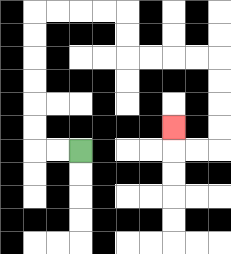{'start': '[3, 6]', 'end': '[7, 5]', 'path_directions': 'L,L,U,U,U,U,U,U,R,R,R,R,D,D,R,R,R,R,D,D,D,D,L,L,U', 'path_coordinates': '[[3, 6], [2, 6], [1, 6], [1, 5], [1, 4], [1, 3], [1, 2], [1, 1], [1, 0], [2, 0], [3, 0], [4, 0], [5, 0], [5, 1], [5, 2], [6, 2], [7, 2], [8, 2], [9, 2], [9, 3], [9, 4], [9, 5], [9, 6], [8, 6], [7, 6], [7, 5]]'}